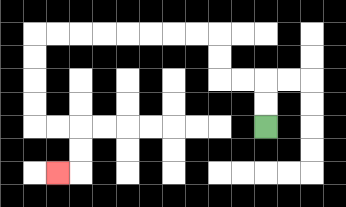{'start': '[11, 5]', 'end': '[2, 7]', 'path_directions': 'U,U,L,L,U,U,L,L,L,L,L,L,L,L,D,D,D,D,R,R,D,D,L', 'path_coordinates': '[[11, 5], [11, 4], [11, 3], [10, 3], [9, 3], [9, 2], [9, 1], [8, 1], [7, 1], [6, 1], [5, 1], [4, 1], [3, 1], [2, 1], [1, 1], [1, 2], [1, 3], [1, 4], [1, 5], [2, 5], [3, 5], [3, 6], [3, 7], [2, 7]]'}